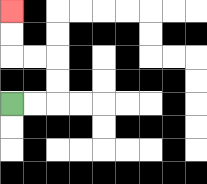{'start': '[0, 4]', 'end': '[0, 0]', 'path_directions': 'R,R,U,U,L,L,U,U', 'path_coordinates': '[[0, 4], [1, 4], [2, 4], [2, 3], [2, 2], [1, 2], [0, 2], [0, 1], [0, 0]]'}